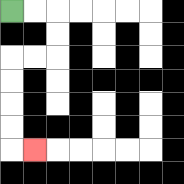{'start': '[0, 0]', 'end': '[1, 6]', 'path_directions': 'R,R,D,D,L,L,D,D,D,D,R', 'path_coordinates': '[[0, 0], [1, 0], [2, 0], [2, 1], [2, 2], [1, 2], [0, 2], [0, 3], [0, 4], [0, 5], [0, 6], [1, 6]]'}